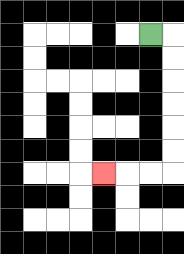{'start': '[6, 1]', 'end': '[4, 7]', 'path_directions': 'R,D,D,D,D,D,D,L,L,L', 'path_coordinates': '[[6, 1], [7, 1], [7, 2], [7, 3], [7, 4], [7, 5], [7, 6], [7, 7], [6, 7], [5, 7], [4, 7]]'}